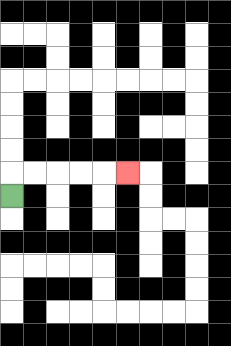{'start': '[0, 8]', 'end': '[5, 7]', 'path_directions': 'U,R,R,R,R,R', 'path_coordinates': '[[0, 8], [0, 7], [1, 7], [2, 7], [3, 7], [4, 7], [5, 7]]'}